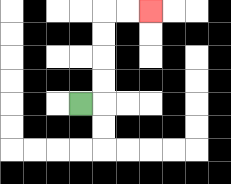{'start': '[3, 4]', 'end': '[6, 0]', 'path_directions': 'R,U,U,U,U,R,R', 'path_coordinates': '[[3, 4], [4, 4], [4, 3], [4, 2], [4, 1], [4, 0], [5, 0], [6, 0]]'}